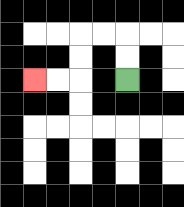{'start': '[5, 3]', 'end': '[1, 3]', 'path_directions': 'U,U,L,L,D,D,L,L', 'path_coordinates': '[[5, 3], [5, 2], [5, 1], [4, 1], [3, 1], [3, 2], [3, 3], [2, 3], [1, 3]]'}